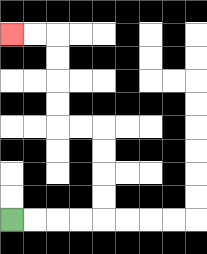{'start': '[0, 9]', 'end': '[0, 1]', 'path_directions': 'R,R,R,R,U,U,U,U,L,L,U,U,U,U,L,L', 'path_coordinates': '[[0, 9], [1, 9], [2, 9], [3, 9], [4, 9], [4, 8], [4, 7], [4, 6], [4, 5], [3, 5], [2, 5], [2, 4], [2, 3], [2, 2], [2, 1], [1, 1], [0, 1]]'}